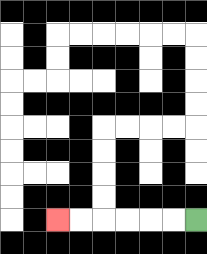{'start': '[8, 9]', 'end': '[2, 9]', 'path_directions': 'L,L,L,L,L,L', 'path_coordinates': '[[8, 9], [7, 9], [6, 9], [5, 9], [4, 9], [3, 9], [2, 9]]'}